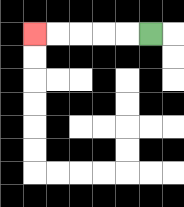{'start': '[6, 1]', 'end': '[1, 1]', 'path_directions': 'L,L,L,L,L', 'path_coordinates': '[[6, 1], [5, 1], [4, 1], [3, 1], [2, 1], [1, 1]]'}